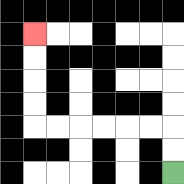{'start': '[7, 7]', 'end': '[1, 1]', 'path_directions': 'U,U,L,L,L,L,L,L,U,U,U,U', 'path_coordinates': '[[7, 7], [7, 6], [7, 5], [6, 5], [5, 5], [4, 5], [3, 5], [2, 5], [1, 5], [1, 4], [1, 3], [1, 2], [1, 1]]'}